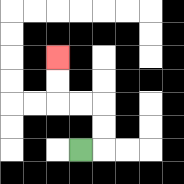{'start': '[3, 6]', 'end': '[2, 2]', 'path_directions': 'R,U,U,L,L,U,U', 'path_coordinates': '[[3, 6], [4, 6], [4, 5], [4, 4], [3, 4], [2, 4], [2, 3], [2, 2]]'}